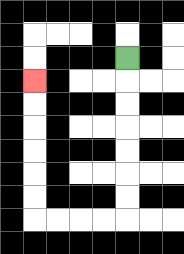{'start': '[5, 2]', 'end': '[1, 3]', 'path_directions': 'D,D,D,D,D,D,D,L,L,L,L,U,U,U,U,U,U', 'path_coordinates': '[[5, 2], [5, 3], [5, 4], [5, 5], [5, 6], [5, 7], [5, 8], [5, 9], [4, 9], [3, 9], [2, 9], [1, 9], [1, 8], [1, 7], [1, 6], [1, 5], [1, 4], [1, 3]]'}